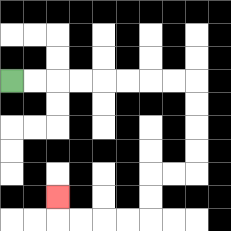{'start': '[0, 3]', 'end': '[2, 8]', 'path_directions': 'R,R,R,R,R,R,R,R,D,D,D,D,L,L,D,D,L,L,L,L,U', 'path_coordinates': '[[0, 3], [1, 3], [2, 3], [3, 3], [4, 3], [5, 3], [6, 3], [7, 3], [8, 3], [8, 4], [8, 5], [8, 6], [8, 7], [7, 7], [6, 7], [6, 8], [6, 9], [5, 9], [4, 9], [3, 9], [2, 9], [2, 8]]'}